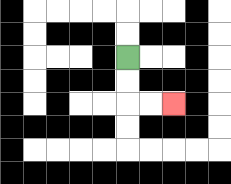{'start': '[5, 2]', 'end': '[7, 4]', 'path_directions': 'D,D,R,R', 'path_coordinates': '[[5, 2], [5, 3], [5, 4], [6, 4], [7, 4]]'}